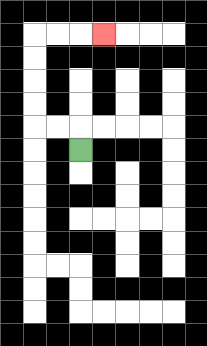{'start': '[3, 6]', 'end': '[4, 1]', 'path_directions': 'U,L,L,U,U,U,U,R,R,R', 'path_coordinates': '[[3, 6], [3, 5], [2, 5], [1, 5], [1, 4], [1, 3], [1, 2], [1, 1], [2, 1], [3, 1], [4, 1]]'}